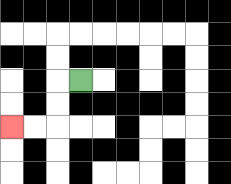{'start': '[3, 3]', 'end': '[0, 5]', 'path_directions': 'L,D,D,L,L', 'path_coordinates': '[[3, 3], [2, 3], [2, 4], [2, 5], [1, 5], [0, 5]]'}